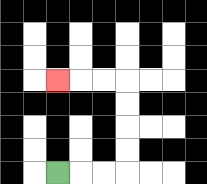{'start': '[2, 7]', 'end': '[2, 3]', 'path_directions': 'R,R,R,U,U,U,U,L,L,L', 'path_coordinates': '[[2, 7], [3, 7], [4, 7], [5, 7], [5, 6], [5, 5], [5, 4], [5, 3], [4, 3], [3, 3], [2, 3]]'}